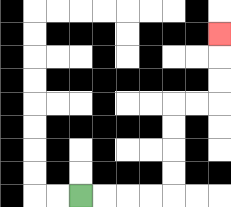{'start': '[3, 8]', 'end': '[9, 1]', 'path_directions': 'R,R,R,R,U,U,U,U,R,R,U,U,U', 'path_coordinates': '[[3, 8], [4, 8], [5, 8], [6, 8], [7, 8], [7, 7], [7, 6], [7, 5], [7, 4], [8, 4], [9, 4], [9, 3], [9, 2], [9, 1]]'}